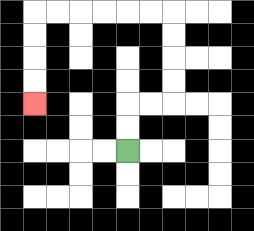{'start': '[5, 6]', 'end': '[1, 4]', 'path_directions': 'U,U,R,R,U,U,U,U,L,L,L,L,L,L,D,D,D,D', 'path_coordinates': '[[5, 6], [5, 5], [5, 4], [6, 4], [7, 4], [7, 3], [7, 2], [7, 1], [7, 0], [6, 0], [5, 0], [4, 0], [3, 0], [2, 0], [1, 0], [1, 1], [1, 2], [1, 3], [1, 4]]'}